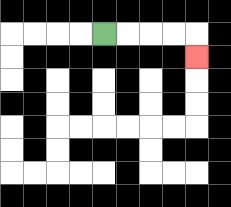{'start': '[4, 1]', 'end': '[8, 2]', 'path_directions': 'R,R,R,R,D', 'path_coordinates': '[[4, 1], [5, 1], [6, 1], [7, 1], [8, 1], [8, 2]]'}